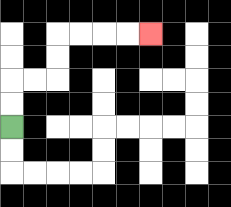{'start': '[0, 5]', 'end': '[6, 1]', 'path_directions': 'U,U,R,R,U,U,R,R,R,R', 'path_coordinates': '[[0, 5], [0, 4], [0, 3], [1, 3], [2, 3], [2, 2], [2, 1], [3, 1], [4, 1], [5, 1], [6, 1]]'}